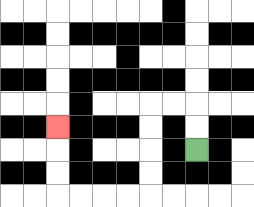{'start': '[8, 6]', 'end': '[2, 5]', 'path_directions': 'U,U,L,L,D,D,D,D,L,L,L,L,U,U,U', 'path_coordinates': '[[8, 6], [8, 5], [8, 4], [7, 4], [6, 4], [6, 5], [6, 6], [6, 7], [6, 8], [5, 8], [4, 8], [3, 8], [2, 8], [2, 7], [2, 6], [2, 5]]'}